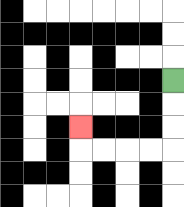{'start': '[7, 3]', 'end': '[3, 5]', 'path_directions': 'D,D,D,L,L,L,L,U', 'path_coordinates': '[[7, 3], [7, 4], [7, 5], [7, 6], [6, 6], [5, 6], [4, 6], [3, 6], [3, 5]]'}